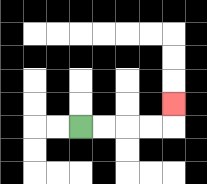{'start': '[3, 5]', 'end': '[7, 4]', 'path_directions': 'R,R,R,R,U', 'path_coordinates': '[[3, 5], [4, 5], [5, 5], [6, 5], [7, 5], [7, 4]]'}